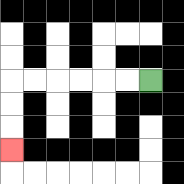{'start': '[6, 3]', 'end': '[0, 6]', 'path_directions': 'L,L,L,L,L,L,D,D,D', 'path_coordinates': '[[6, 3], [5, 3], [4, 3], [3, 3], [2, 3], [1, 3], [0, 3], [0, 4], [0, 5], [0, 6]]'}